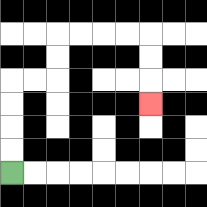{'start': '[0, 7]', 'end': '[6, 4]', 'path_directions': 'U,U,U,U,R,R,U,U,R,R,R,R,D,D,D', 'path_coordinates': '[[0, 7], [0, 6], [0, 5], [0, 4], [0, 3], [1, 3], [2, 3], [2, 2], [2, 1], [3, 1], [4, 1], [5, 1], [6, 1], [6, 2], [6, 3], [6, 4]]'}